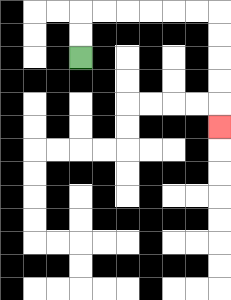{'start': '[3, 2]', 'end': '[9, 5]', 'path_directions': 'U,U,R,R,R,R,R,R,D,D,D,D,D', 'path_coordinates': '[[3, 2], [3, 1], [3, 0], [4, 0], [5, 0], [6, 0], [7, 0], [8, 0], [9, 0], [9, 1], [9, 2], [9, 3], [9, 4], [9, 5]]'}